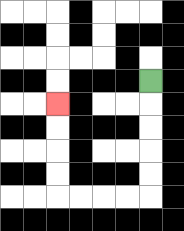{'start': '[6, 3]', 'end': '[2, 4]', 'path_directions': 'D,D,D,D,D,L,L,L,L,U,U,U,U', 'path_coordinates': '[[6, 3], [6, 4], [6, 5], [6, 6], [6, 7], [6, 8], [5, 8], [4, 8], [3, 8], [2, 8], [2, 7], [2, 6], [2, 5], [2, 4]]'}